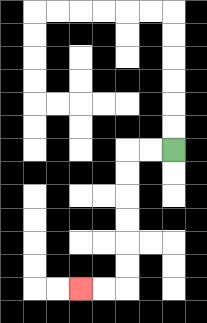{'start': '[7, 6]', 'end': '[3, 12]', 'path_directions': 'L,L,D,D,D,D,D,D,L,L', 'path_coordinates': '[[7, 6], [6, 6], [5, 6], [5, 7], [5, 8], [5, 9], [5, 10], [5, 11], [5, 12], [4, 12], [3, 12]]'}